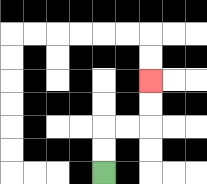{'start': '[4, 7]', 'end': '[6, 3]', 'path_directions': 'U,U,R,R,U,U', 'path_coordinates': '[[4, 7], [4, 6], [4, 5], [5, 5], [6, 5], [6, 4], [6, 3]]'}